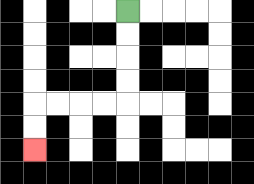{'start': '[5, 0]', 'end': '[1, 6]', 'path_directions': 'D,D,D,D,L,L,L,L,D,D', 'path_coordinates': '[[5, 0], [5, 1], [5, 2], [5, 3], [5, 4], [4, 4], [3, 4], [2, 4], [1, 4], [1, 5], [1, 6]]'}